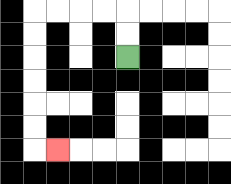{'start': '[5, 2]', 'end': '[2, 6]', 'path_directions': 'U,U,L,L,L,L,D,D,D,D,D,D,R', 'path_coordinates': '[[5, 2], [5, 1], [5, 0], [4, 0], [3, 0], [2, 0], [1, 0], [1, 1], [1, 2], [1, 3], [1, 4], [1, 5], [1, 6], [2, 6]]'}